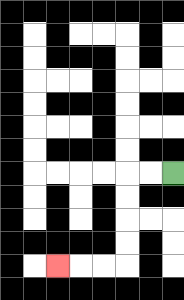{'start': '[7, 7]', 'end': '[2, 11]', 'path_directions': 'L,L,D,D,D,D,L,L,L', 'path_coordinates': '[[7, 7], [6, 7], [5, 7], [5, 8], [5, 9], [5, 10], [5, 11], [4, 11], [3, 11], [2, 11]]'}